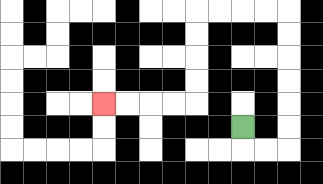{'start': '[10, 5]', 'end': '[4, 4]', 'path_directions': 'D,R,R,U,U,U,U,U,U,L,L,L,L,D,D,D,D,L,L,L,L', 'path_coordinates': '[[10, 5], [10, 6], [11, 6], [12, 6], [12, 5], [12, 4], [12, 3], [12, 2], [12, 1], [12, 0], [11, 0], [10, 0], [9, 0], [8, 0], [8, 1], [8, 2], [8, 3], [8, 4], [7, 4], [6, 4], [5, 4], [4, 4]]'}